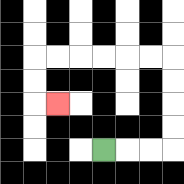{'start': '[4, 6]', 'end': '[2, 4]', 'path_directions': 'R,R,R,U,U,U,U,L,L,L,L,L,L,D,D,R', 'path_coordinates': '[[4, 6], [5, 6], [6, 6], [7, 6], [7, 5], [7, 4], [7, 3], [7, 2], [6, 2], [5, 2], [4, 2], [3, 2], [2, 2], [1, 2], [1, 3], [1, 4], [2, 4]]'}